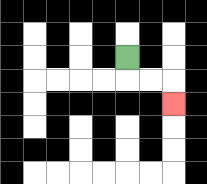{'start': '[5, 2]', 'end': '[7, 4]', 'path_directions': 'D,R,R,D', 'path_coordinates': '[[5, 2], [5, 3], [6, 3], [7, 3], [7, 4]]'}